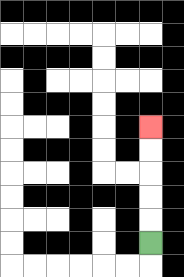{'start': '[6, 10]', 'end': '[6, 5]', 'path_directions': 'U,U,U,U,U', 'path_coordinates': '[[6, 10], [6, 9], [6, 8], [6, 7], [6, 6], [6, 5]]'}